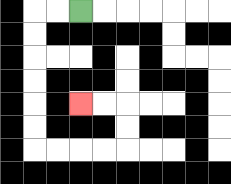{'start': '[3, 0]', 'end': '[3, 4]', 'path_directions': 'L,L,D,D,D,D,D,D,R,R,R,R,U,U,L,L', 'path_coordinates': '[[3, 0], [2, 0], [1, 0], [1, 1], [1, 2], [1, 3], [1, 4], [1, 5], [1, 6], [2, 6], [3, 6], [4, 6], [5, 6], [5, 5], [5, 4], [4, 4], [3, 4]]'}